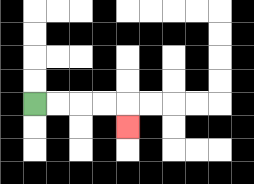{'start': '[1, 4]', 'end': '[5, 5]', 'path_directions': 'R,R,R,R,D', 'path_coordinates': '[[1, 4], [2, 4], [3, 4], [4, 4], [5, 4], [5, 5]]'}